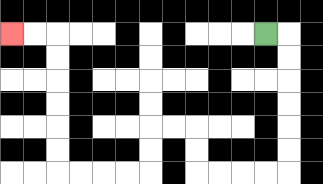{'start': '[11, 1]', 'end': '[0, 1]', 'path_directions': 'R,D,D,D,D,D,D,L,L,L,L,U,U,L,L,D,D,L,L,L,L,U,U,U,U,U,U,L,L', 'path_coordinates': '[[11, 1], [12, 1], [12, 2], [12, 3], [12, 4], [12, 5], [12, 6], [12, 7], [11, 7], [10, 7], [9, 7], [8, 7], [8, 6], [8, 5], [7, 5], [6, 5], [6, 6], [6, 7], [5, 7], [4, 7], [3, 7], [2, 7], [2, 6], [2, 5], [2, 4], [2, 3], [2, 2], [2, 1], [1, 1], [0, 1]]'}